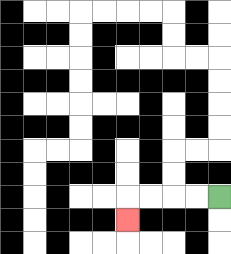{'start': '[9, 8]', 'end': '[5, 9]', 'path_directions': 'L,L,L,L,D', 'path_coordinates': '[[9, 8], [8, 8], [7, 8], [6, 8], [5, 8], [5, 9]]'}